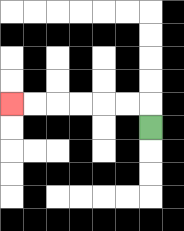{'start': '[6, 5]', 'end': '[0, 4]', 'path_directions': 'U,L,L,L,L,L,L', 'path_coordinates': '[[6, 5], [6, 4], [5, 4], [4, 4], [3, 4], [2, 4], [1, 4], [0, 4]]'}